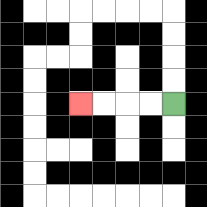{'start': '[7, 4]', 'end': '[3, 4]', 'path_directions': 'L,L,L,L', 'path_coordinates': '[[7, 4], [6, 4], [5, 4], [4, 4], [3, 4]]'}